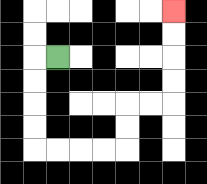{'start': '[2, 2]', 'end': '[7, 0]', 'path_directions': 'L,D,D,D,D,R,R,R,R,U,U,R,R,U,U,U,U', 'path_coordinates': '[[2, 2], [1, 2], [1, 3], [1, 4], [1, 5], [1, 6], [2, 6], [3, 6], [4, 6], [5, 6], [5, 5], [5, 4], [6, 4], [7, 4], [7, 3], [7, 2], [7, 1], [7, 0]]'}